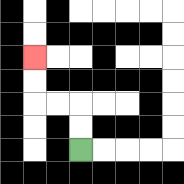{'start': '[3, 6]', 'end': '[1, 2]', 'path_directions': 'U,U,L,L,U,U', 'path_coordinates': '[[3, 6], [3, 5], [3, 4], [2, 4], [1, 4], [1, 3], [1, 2]]'}